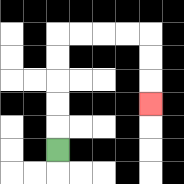{'start': '[2, 6]', 'end': '[6, 4]', 'path_directions': 'U,U,U,U,U,R,R,R,R,D,D,D', 'path_coordinates': '[[2, 6], [2, 5], [2, 4], [2, 3], [2, 2], [2, 1], [3, 1], [4, 1], [5, 1], [6, 1], [6, 2], [6, 3], [6, 4]]'}